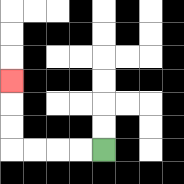{'start': '[4, 6]', 'end': '[0, 3]', 'path_directions': 'L,L,L,L,U,U,U', 'path_coordinates': '[[4, 6], [3, 6], [2, 6], [1, 6], [0, 6], [0, 5], [0, 4], [0, 3]]'}